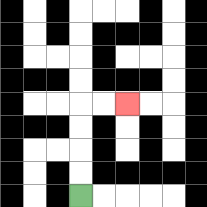{'start': '[3, 8]', 'end': '[5, 4]', 'path_directions': 'U,U,U,U,R,R', 'path_coordinates': '[[3, 8], [3, 7], [3, 6], [3, 5], [3, 4], [4, 4], [5, 4]]'}